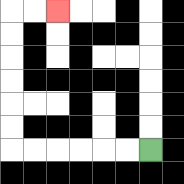{'start': '[6, 6]', 'end': '[2, 0]', 'path_directions': 'L,L,L,L,L,L,U,U,U,U,U,U,R,R', 'path_coordinates': '[[6, 6], [5, 6], [4, 6], [3, 6], [2, 6], [1, 6], [0, 6], [0, 5], [0, 4], [0, 3], [0, 2], [0, 1], [0, 0], [1, 0], [2, 0]]'}